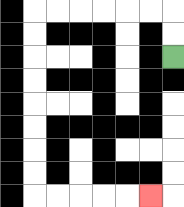{'start': '[7, 2]', 'end': '[6, 8]', 'path_directions': 'U,U,L,L,L,L,L,L,D,D,D,D,D,D,D,D,R,R,R,R,R', 'path_coordinates': '[[7, 2], [7, 1], [7, 0], [6, 0], [5, 0], [4, 0], [3, 0], [2, 0], [1, 0], [1, 1], [1, 2], [1, 3], [1, 4], [1, 5], [1, 6], [1, 7], [1, 8], [2, 8], [3, 8], [4, 8], [5, 8], [6, 8]]'}